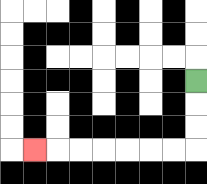{'start': '[8, 3]', 'end': '[1, 6]', 'path_directions': 'D,D,D,L,L,L,L,L,L,L', 'path_coordinates': '[[8, 3], [8, 4], [8, 5], [8, 6], [7, 6], [6, 6], [5, 6], [4, 6], [3, 6], [2, 6], [1, 6]]'}